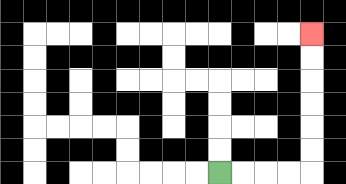{'start': '[9, 7]', 'end': '[13, 1]', 'path_directions': 'R,R,R,R,U,U,U,U,U,U', 'path_coordinates': '[[9, 7], [10, 7], [11, 7], [12, 7], [13, 7], [13, 6], [13, 5], [13, 4], [13, 3], [13, 2], [13, 1]]'}